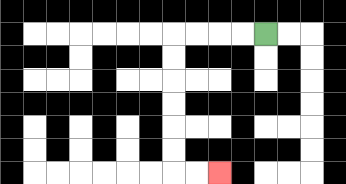{'start': '[11, 1]', 'end': '[9, 7]', 'path_directions': 'L,L,L,L,D,D,D,D,D,D,R,R', 'path_coordinates': '[[11, 1], [10, 1], [9, 1], [8, 1], [7, 1], [7, 2], [7, 3], [7, 4], [7, 5], [7, 6], [7, 7], [8, 7], [9, 7]]'}